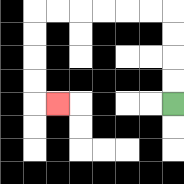{'start': '[7, 4]', 'end': '[2, 4]', 'path_directions': 'U,U,U,U,L,L,L,L,L,L,D,D,D,D,R', 'path_coordinates': '[[7, 4], [7, 3], [7, 2], [7, 1], [7, 0], [6, 0], [5, 0], [4, 0], [3, 0], [2, 0], [1, 0], [1, 1], [1, 2], [1, 3], [1, 4], [2, 4]]'}